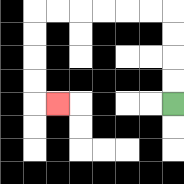{'start': '[7, 4]', 'end': '[2, 4]', 'path_directions': 'U,U,U,U,L,L,L,L,L,L,D,D,D,D,R', 'path_coordinates': '[[7, 4], [7, 3], [7, 2], [7, 1], [7, 0], [6, 0], [5, 0], [4, 0], [3, 0], [2, 0], [1, 0], [1, 1], [1, 2], [1, 3], [1, 4], [2, 4]]'}